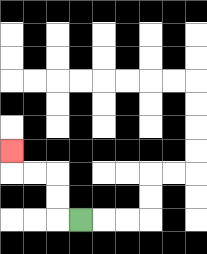{'start': '[3, 9]', 'end': '[0, 6]', 'path_directions': 'L,U,U,L,L,U', 'path_coordinates': '[[3, 9], [2, 9], [2, 8], [2, 7], [1, 7], [0, 7], [0, 6]]'}